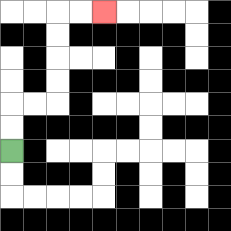{'start': '[0, 6]', 'end': '[4, 0]', 'path_directions': 'U,U,R,R,U,U,U,U,R,R', 'path_coordinates': '[[0, 6], [0, 5], [0, 4], [1, 4], [2, 4], [2, 3], [2, 2], [2, 1], [2, 0], [3, 0], [4, 0]]'}